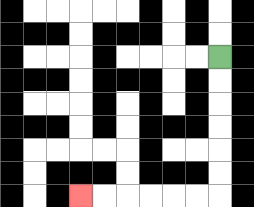{'start': '[9, 2]', 'end': '[3, 8]', 'path_directions': 'D,D,D,D,D,D,L,L,L,L,L,L', 'path_coordinates': '[[9, 2], [9, 3], [9, 4], [9, 5], [9, 6], [9, 7], [9, 8], [8, 8], [7, 8], [6, 8], [5, 8], [4, 8], [3, 8]]'}